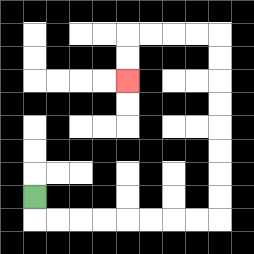{'start': '[1, 8]', 'end': '[5, 3]', 'path_directions': 'D,R,R,R,R,R,R,R,R,U,U,U,U,U,U,U,U,L,L,L,L,D,D', 'path_coordinates': '[[1, 8], [1, 9], [2, 9], [3, 9], [4, 9], [5, 9], [6, 9], [7, 9], [8, 9], [9, 9], [9, 8], [9, 7], [9, 6], [9, 5], [9, 4], [9, 3], [9, 2], [9, 1], [8, 1], [7, 1], [6, 1], [5, 1], [5, 2], [5, 3]]'}